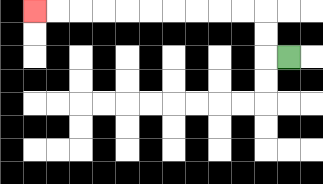{'start': '[12, 2]', 'end': '[1, 0]', 'path_directions': 'L,U,U,L,L,L,L,L,L,L,L,L,L', 'path_coordinates': '[[12, 2], [11, 2], [11, 1], [11, 0], [10, 0], [9, 0], [8, 0], [7, 0], [6, 0], [5, 0], [4, 0], [3, 0], [2, 0], [1, 0]]'}